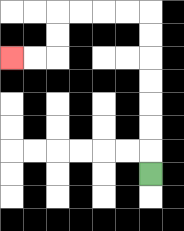{'start': '[6, 7]', 'end': '[0, 2]', 'path_directions': 'U,U,U,U,U,U,U,L,L,L,L,D,D,L,L', 'path_coordinates': '[[6, 7], [6, 6], [6, 5], [6, 4], [6, 3], [6, 2], [6, 1], [6, 0], [5, 0], [4, 0], [3, 0], [2, 0], [2, 1], [2, 2], [1, 2], [0, 2]]'}